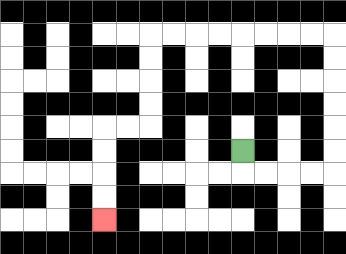{'start': '[10, 6]', 'end': '[4, 9]', 'path_directions': 'D,R,R,R,R,U,U,U,U,U,U,L,L,L,L,L,L,L,L,D,D,D,D,L,L,D,D,D,D', 'path_coordinates': '[[10, 6], [10, 7], [11, 7], [12, 7], [13, 7], [14, 7], [14, 6], [14, 5], [14, 4], [14, 3], [14, 2], [14, 1], [13, 1], [12, 1], [11, 1], [10, 1], [9, 1], [8, 1], [7, 1], [6, 1], [6, 2], [6, 3], [6, 4], [6, 5], [5, 5], [4, 5], [4, 6], [4, 7], [4, 8], [4, 9]]'}